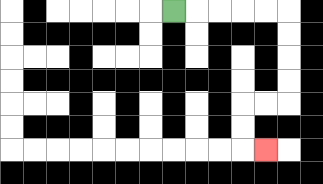{'start': '[7, 0]', 'end': '[11, 6]', 'path_directions': 'R,R,R,R,R,D,D,D,D,L,L,D,D,R', 'path_coordinates': '[[7, 0], [8, 0], [9, 0], [10, 0], [11, 0], [12, 0], [12, 1], [12, 2], [12, 3], [12, 4], [11, 4], [10, 4], [10, 5], [10, 6], [11, 6]]'}